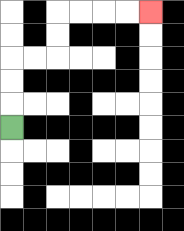{'start': '[0, 5]', 'end': '[6, 0]', 'path_directions': 'U,U,U,R,R,U,U,R,R,R,R', 'path_coordinates': '[[0, 5], [0, 4], [0, 3], [0, 2], [1, 2], [2, 2], [2, 1], [2, 0], [3, 0], [4, 0], [5, 0], [6, 0]]'}